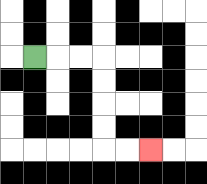{'start': '[1, 2]', 'end': '[6, 6]', 'path_directions': 'R,R,R,D,D,D,D,R,R', 'path_coordinates': '[[1, 2], [2, 2], [3, 2], [4, 2], [4, 3], [4, 4], [4, 5], [4, 6], [5, 6], [6, 6]]'}